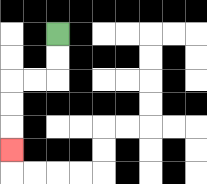{'start': '[2, 1]', 'end': '[0, 6]', 'path_directions': 'D,D,L,L,D,D,D', 'path_coordinates': '[[2, 1], [2, 2], [2, 3], [1, 3], [0, 3], [0, 4], [0, 5], [0, 6]]'}